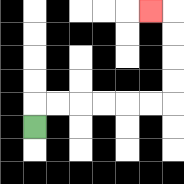{'start': '[1, 5]', 'end': '[6, 0]', 'path_directions': 'U,R,R,R,R,R,R,U,U,U,U,L', 'path_coordinates': '[[1, 5], [1, 4], [2, 4], [3, 4], [4, 4], [5, 4], [6, 4], [7, 4], [7, 3], [7, 2], [7, 1], [7, 0], [6, 0]]'}